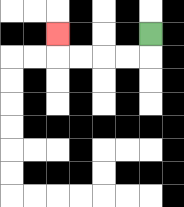{'start': '[6, 1]', 'end': '[2, 1]', 'path_directions': 'D,L,L,L,L,U', 'path_coordinates': '[[6, 1], [6, 2], [5, 2], [4, 2], [3, 2], [2, 2], [2, 1]]'}